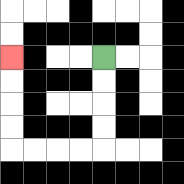{'start': '[4, 2]', 'end': '[0, 2]', 'path_directions': 'D,D,D,D,L,L,L,L,U,U,U,U', 'path_coordinates': '[[4, 2], [4, 3], [4, 4], [4, 5], [4, 6], [3, 6], [2, 6], [1, 6], [0, 6], [0, 5], [0, 4], [0, 3], [0, 2]]'}